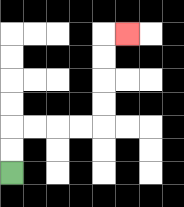{'start': '[0, 7]', 'end': '[5, 1]', 'path_directions': 'U,U,R,R,R,R,U,U,U,U,R', 'path_coordinates': '[[0, 7], [0, 6], [0, 5], [1, 5], [2, 5], [3, 5], [4, 5], [4, 4], [4, 3], [4, 2], [4, 1], [5, 1]]'}